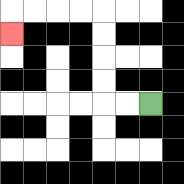{'start': '[6, 4]', 'end': '[0, 1]', 'path_directions': 'L,L,U,U,U,U,L,L,L,L,D', 'path_coordinates': '[[6, 4], [5, 4], [4, 4], [4, 3], [4, 2], [4, 1], [4, 0], [3, 0], [2, 0], [1, 0], [0, 0], [0, 1]]'}